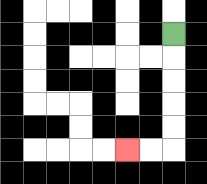{'start': '[7, 1]', 'end': '[5, 6]', 'path_directions': 'D,D,D,D,D,L,L', 'path_coordinates': '[[7, 1], [7, 2], [7, 3], [7, 4], [7, 5], [7, 6], [6, 6], [5, 6]]'}